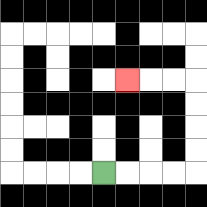{'start': '[4, 7]', 'end': '[5, 3]', 'path_directions': 'R,R,R,R,U,U,U,U,L,L,L', 'path_coordinates': '[[4, 7], [5, 7], [6, 7], [7, 7], [8, 7], [8, 6], [8, 5], [8, 4], [8, 3], [7, 3], [6, 3], [5, 3]]'}